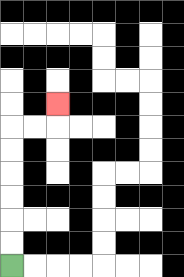{'start': '[0, 11]', 'end': '[2, 4]', 'path_directions': 'U,U,U,U,U,U,R,R,U', 'path_coordinates': '[[0, 11], [0, 10], [0, 9], [0, 8], [0, 7], [0, 6], [0, 5], [1, 5], [2, 5], [2, 4]]'}